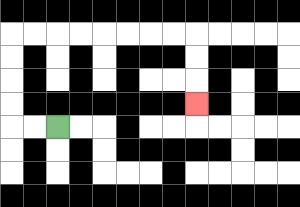{'start': '[2, 5]', 'end': '[8, 4]', 'path_directions': 'L,L,U,U,U,U,R,R,R,R,R,R,R,R,D,D,D', 'path_coordinates': '[[2, 5], [1, 5], [0, 5], [0, 4], [0, 3], [0, 2], [0, 1], [1, 1], [2, 1], [3, 1], [4, 1], [5, 1], [6, 1], [7, 1], [8, 1], [8, 2], [8, 3], [8, 4]]'}